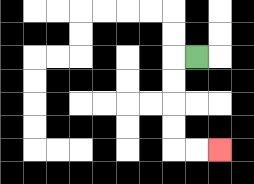{'start': '[8, 2]', 'end': '[9, 6]', 'path_directions': 'L,D,D,D,D,R,R', 'path_coordinates': '[[8, 2], [7, 2], [7, 3], [7, 4], [7, 5], [7, 6], [8, 6], [9, 6]]'}